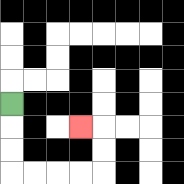{'start': '[0, 4]', 'end': '[3, 5]', 'path_directions': 'D,D,D,R,R,R,R,U,U,L', 'path_coordinates': '[[0, 4], [0, 5], [0, 6], [0, 7], [1, 7], [2, 7], [3, 7], [4, 7], [4, 6], [4, 5], [3, 5]]'}